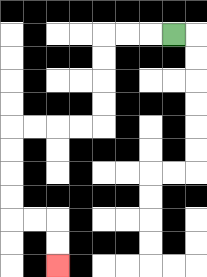{'start': '[7, 1]', 'end': '[2, 11]', 'path_directions': 'L,L,L,D,D,D,D,L,L,L,L,D,D,D,D,R,R,D,D', 'path_coordinates': '[[7, 1], [6, 1], [5, 1], [4, 1], [4, 2], [4, 3], [4, 4], [4, 5], [3, 5], [2, 5], [1, 5], [0, 5], [0, 6], [0, 7], [0, 8], [0, 9], [1, 9], [2, 9], [2, 10], [2, 11]]'}